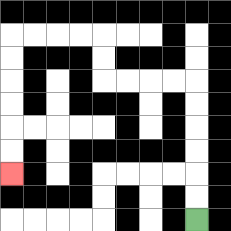{'start': '[8, 9]', 'end': '[0, 7]', 'path_directions': 'U,U,U,U,U,U,L,L,L,L,U,U,L,L,L,L,D,D,D,D,D,D', 'path_coordinates': '[[8, 9], [8, 8], [8, 7], [8, 6], [8, 5], [8, 4], [8, 3], [7, 3], [6, 3], [5, 3], [4, 3], [4, 2], [4, 1], [3, 1], [2, 1], [1, 1], [0, 1], [0, 2], [0, 3], [0, 4], [0, 5], [0, 6], [0, 7]]'}